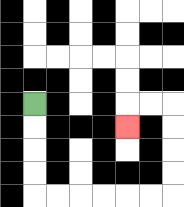{'start': '[1, 4]', 'end': '[5, 5]', 'path_directions': 'D,D,D,D,R,R,R,R,R,R,U,U,U,U,L,L,D', 'path_coordinates': '[[1, 4], [1, 5], [1, 6], [1, 7], [1, 8], [2, 8], [3, 8], [4, 8], [5, 8], [6, 8], [7, 8], [7, 7], [7, 6], [7, 5], [7, 4], [6, 4], [5, 4], [5, 5]]'}